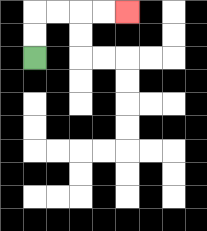{'start': '[1, 2]', 'end': '[5, 0]', 'path_directions': 'U,U,R,R,R,R', 'path_coordinates': '[[1, 2], [1, 1], [1, 0], [2, 0], [3, 0], [4, 0], [5, 0]]'}